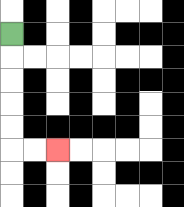{'start': '[0, 1]', 'end': '[2, 6]', 'path_directions': 'D,D,D,D,D,R,R', 'path_coordinates': '[[0, 1], [0, 2], [0, 3], [0, 4], [0, 5], [0, 6], [1, 6], [2, 6]]'}